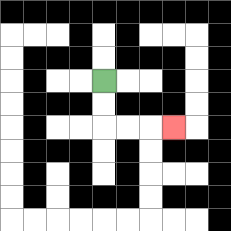{'start': '[4, 3]', 'end': '[7, 5]', 'path_directions': 'D,D,R,R,R', 'path_coordinates': '[[4, 3], [4, 4], [4, 5], [5, 5], [6, 5], [7, 5]]'}